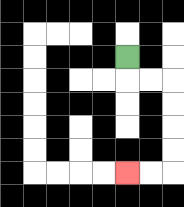{'start': '[5, 2]', 'end': '[5, 7]', 'path_directions': 'D,R,R,D,D,D,D,L,L', 'path_coordinates': '[[5, 2], [5, 3], [6, 3], [7, 3], [7, 4], [7, 5], [7, 6], [7, 7], [6, 7], [5, 7]]'}